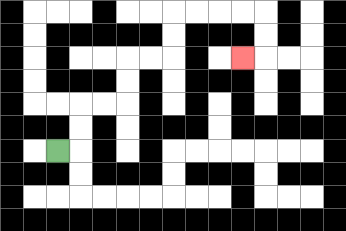{'start': '[2, 6]', 'end': '[10, 2]', 'path_directions': 'R,U,U,R,R,U,U,R,R,U,U,R,R,R,R,D,D,L', 'path_coordinates': '[[2, 6], [3, 6], [3, 5], [3, 4], [4, 4], [5, 4], [5, 3], [5, 2], [6, 2], [7, 2], [7, 1], [7, 0], [8, 0], [9, 0], [10, 0], [11, 0], [11, 1], [11, 2], [10, 2]]'}